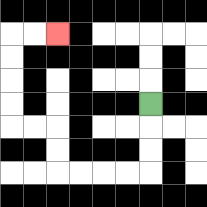{'start': '[6, 4]', 'end': '[2, 1]', 'path_directions': 'D,D,D,L,L,L,L,U,U,L,L,U,U,U,U,R,R', 'path_coordinates': '[[6, 4], [6, 5], [6, 6], [6, 7], [5, 7], [4, 7], [3, 7], [2, 7], [2, 6], [2, 5], [1, 5], [0, 5], [0, 4], [0, 3], [0, 2], [0, 1], [1, 1], [2, 1]]'}